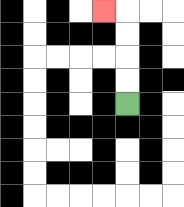{'start': '[5, 4]', 'end': '[4, 0]', 'path_directions': 'U,U,U,U,L', 'path_coordinates': '[[5, 4], [5, 3], [5, 2], [5, 1], [5, 0], [4, 0]]'}